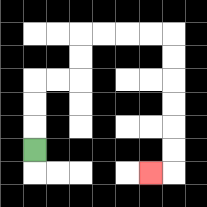{'start': '[1, 6]', 'end': '[6, 7]', 'path_directions': 'U,U,U,R,R,U,U,R,R,R,R,D,D,D,D,D,D,L', 'path_coordinates': '[[1, 6], [1, 5], [1, 4], [1, 3], [2, 3], [3, 3], [3, 2], [3, 1], [4, 1], [5, 1], [6, 1], [7, 1], [7, 2], [7, 3], [7, 4], [7, 5], [7, 6], [7, 7], [6, 7]]'}